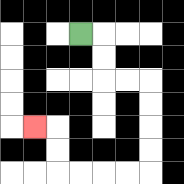{'start': '[3, 1]', 'end': '[1, 5]', 'path_directions': 'R,D,D,R,R,D,D,D,D,L,L,L,L,U,U,L', 'path_coordinates': '[[3, 1], [4, 1], [4, 2], [4, 3], [5, 3], [6, 3], [6, 4], [6, 5], [6, 6], [6, 7], [5, 7], [4, 7], [3, 7], [2, 7], [2, 6], [2, 5], [1, 5]]'}